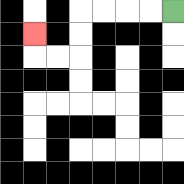{'start': '[7, 0]', 'end': '[1, 1]', 'path_directions': 'L,L,L,L,D,D,L,L,U', 'path_coordinates': '[[7, 0], [6, 0], [5, 0], [4, 0], [3, 0], [3, 1], [3, 2], [2, 2], [1, 2], [1, 1]]'}